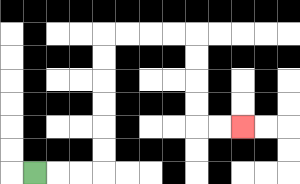{'start': '[1, 7]', 'end': '[10, 5]', 'path_directions': 'R,R,R,U,U,U,U,U,U,R,R,R,R,D,D,D,D,R,R', 'path_coordinates': '[[1, 7], [2, 7], [3, 7], [4, 7], [4, 6], [4, 5], [4, 4], [4, 3], [4, 2], [4, 1], [5, 1], [6, 1], [7, 1], [8, 1], [8, 2], [8, 3], [8, 4], [8, 5], [9, 5], [10, 5]]'}